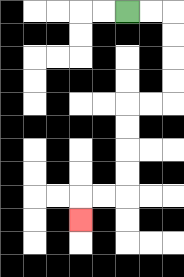{'start': '[5, 0]', 'end': '[3, 9]', 'path_directions': 'R,R,D,D,D,D,L,L,D,D,D,D,L,L,D', 'path_coordinates': '[[5, 0], [6, 0], [7, 0], [7, 1], [7, 2], [7, 3], [7, 4], [6, 4], [5, 4], [5, 5], [5, 6], [5, 7], [5, 8], [4, 8], [3, 8], [3, 9]]'}